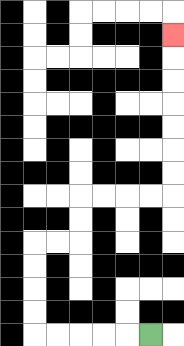{'start': '[6, 14]', 'end': '[7, 1]', 'path_directions': 'L,L,L,L,L,U,U,U,U,R,R,U,U,R,R,R,R,U,U,U,U,U,U,U', 'path_coordinates': '[[6, 14], [5, 14], [4, 14], [3, 14], [2, 14], [1, 14], [1, 13], [1, 12], [1, 11], [1, 10], [2, 10], [3, 10], [3, 9], [3, 8], [4, 8], [5, 8], [6, 8], [7, 8], [7, 7], [7, 6], [7, 5], [7, 4], [7, 3], [7, 2], [7, 1]]'}